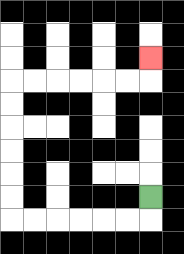{'start': '[6, 8]', 'end': '[6, 2]', 'path_directions': 'D,L,L,L,L,L,L,U,U,U,U,U,U,R,R,R,R,R,R,U', 'path_coordinates': '[[6, 8], [6, 9], [5, 9], [4, 9], [3, 9], [2, 9], [1, 9], [0, 9], [0, 8], [0, 7], [0, 6], [0, 5], [0, 4], [0, 3], [1, 3], [2, 3], [3, 3], [4, 3], [5, 3], [6, 3], [6, 2]]'}